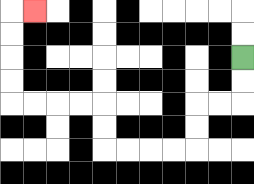{'start': '[10, 2]', 'end': '[1, 0]', 'path_directions': 'D,D,L,L,D,D,L,L,L,L,U,U,L,L,L,L,U,U,U,U,R', 'path_coordinates': '[[10, 2], [10, 3], [10, 4], [9, 4], [8, 4], [8, 5], [8, 6], [7, 6], [6, 6], [5, 6], [4, 6], [4, 5], [4, 4], [3, 4], [2, 4], [1, 4], [0, 4], [0, 3], [0, 2], [0, 1], [0, 0], [1, 0]]'}